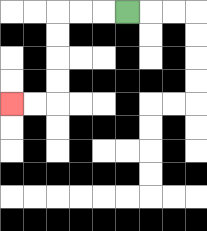{'start': '[5, 0]', 'end': '[0, 4]', 'path_directions': 'L,L,L,D,D,D,D,L,L', 'path_coordinates': '[[5, 0], [4, 0], [3, 0], [2, 0], [2, 1], [2, 2], [2, 3], [2, 4], [1, 4], [0, 4]]'}